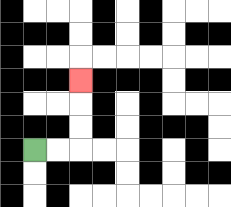{'start': '[1, 6]', 'end': '[3, 3]', 'path_directions': 'R,R,U,U,U', 'path_coordinates': '[[1, 6], [2, 6], [3, 6], [3, 5], [3, 4], [3, 3]]'}